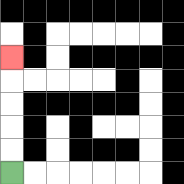{'start': '[0, 7]', 'end': '[0, 2]', 'path_directions': 'U,U,U,U,U', 'path_coordinates': '[[0, 7], [0, 6], [0, 5], [0, 4], [0, 3], [0, 2]]'}